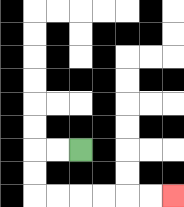{'start': '[3, 6]', 'end': '[7, 8]', 'path_directions': 'L,L,D,D,R,R,R,R,R,R', 'path_coordinates': '[[3, 6], [2, 6], [1, 6], [1, 7], [1, 8], [2, 8], [3, 8], [4, 8], [5, 8], [6, 8], [7, 8]]'}